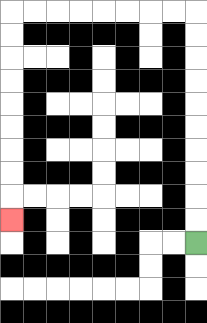{'start': '[8, 10]', 'end': '[0, 9]', 'path_directions': 'U,U,U,U,U,U,U,U,U,U,L,L,L,L,L,L,L,L,D,D,D,D,D,D,D,D,D', 'path_coordinates': '[[8, 10], [8, 9], [8, 8], [8, 7], [8, 6], [8, 5], [8, 4], [8, 3], [8, 2], [8, 1], [8, 0], [7, 0], [6, 0], [5, 0], [4, 0], [3, 0], [2, 0], [1, 0], [0, 0], [0, 1], [0, 2], [0, 3], [0, 4], [0, 5], [0, 6], [0, 7], [0, 8], [0, 9]]'}